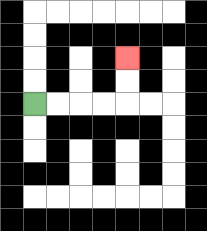{'start': '[1, 4]', 'end': '[5, 2]', 'path_directions': 'R,R,R,R,U,U', 'path_coordinates': '[[1, 4], [2, 4], [3, 4], [4, 4], [5, 4], [5, 3], [5, 2]]'}